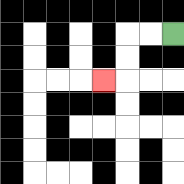{'start': '[7, 1]', 'end': '[4, 3]', 'path_directions': 'L,L,D,D,L', 'path_coordinates': '[[7, 1], [6, 1], [5, 1], [5, 2], [5, 3], [4, 3]]'}